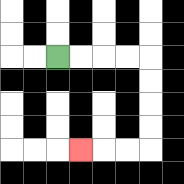{'start': '[2, 2]', 'end': '[3, 6]', 'path_directions': 'R,R,R,R,D,D,D,D,L,L,L', 'path_coordinates': '[[2, 2], [3, 2], [4, 2], [5, 2], [6, 2], [6, 3], [6, 4], [6, 5], [6, 6], [5, 6], [4, 6], [3, 6]]'}